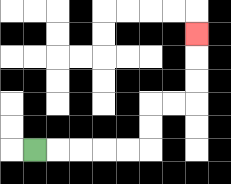{'start': '[1, 6]', 'end': '[8, 1]', 'path_directions': 'R,R,R,R,R,U,U,R,R,U,U,U', 'path_coordinates': '[[1, 6], [2, 6], [3, 6], [4, 6], [5, 6], [6, 6], [6, 5], [6, 4], [7, 4], [8, 4], [8, 3], [8, 2], [8, 1]]'}